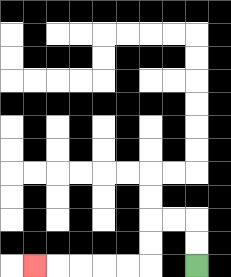{'start': '[8, 11]', 'end': '[1, 11]', 'path_directions': 'U,U,L,L,D,D,L,L,L,L,L', 'path_coordinates': '[[8, 11], [8, 10], [8, 9], [7, 9], [6, 9], [6, 10], [6, 11], [5, 11], [4, 11], [3, 11], [2, 11], [1, 11]]'}